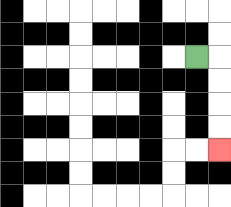{'start': '[8, 2]', 'end': '[9, 6]', 'path_directions': 'R,D,D,D,D', 'path_coordinates': '[[8, 2], [9, 2], [9, 3], [9, 4], [9, 5], [9, 6]]'}